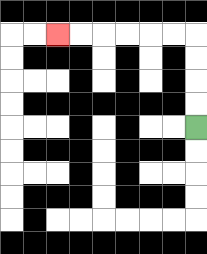{'start': '[8, 5]', 'end': '[2, 1]', 'path_directions': 'U,U,U,U,L,L,L,L,L,L', 'path_coordinates': '[[8, 5], [8, 4], [8, 3], [8, 2], [8, 1], [7, 1], [6, 1], [5, 1], [4, 1], [3, 1], [2, 1]]'}